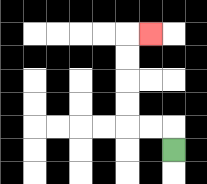{'start': '[7, 6]', 'end': '[6, 1]', 'path_directions': 'U,L,L,U,U,U,U,R', 'path_coordinates': '[[7, 6], [7, 5], [6, 5], [5, 5], [5, 4], [5, 3], [5, 2], [5, 1], [6, 1]]'}